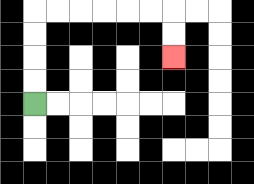{'start': '[1, 4]', 'end': '[7, 2]', 'path_directions': 'U,U,U,U,R,R,R,R,R,R,D,D', 'path_coordinates': '[[1, 4], [1, 3], [1, 2], [1, 1], [1, 0], [2, 0], [3, 0], [4, 0], [5, 0], [6, 0], [7, 0], [7, 1], [7, 2]]'}